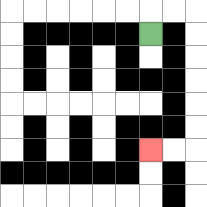{'start': '[6, 1]', 'end': '[6, 6]', 'path_directions': 'U,R,R,D,D,D,D,D,D,L,L', 'path_coordinates': '[[6, 1], [6, 0], [7, 0], [8, 0], [8, 1], [8, 2], [8, 3], [8, 4], [8, 5], [8, 6], [7, 6], [6, 6]]'}